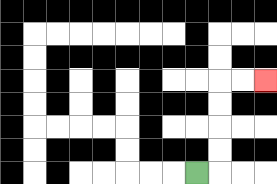{'start': '[8, 7]', 'end': '[11, 3]', 'path_directions': 'R,U,U,U,U,R,R', 'path_coordinates': '[[8, 7], [9, 7], [9, 6], [9, 5], [9, 4], [9, 3], [10, 3], [11, 3]]'}